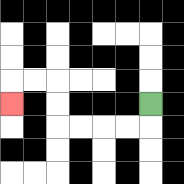{'start': '[6, 4]', 'end': '[0, 4]', 'path_directions': 'D,L,L,L,L,U,U,L,L,D', 'path_coordinates': '[[6, 4], [6, 5], [5, 5], [4, 5], [3, 5], [2, 5], [2, 4], [2, 3], [1, 3], [0, 3], [0, 4]]'}